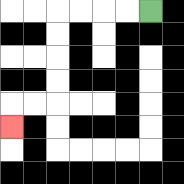{'start': '[6, 0]', 'end': '[0, 5]', 'path_directions': 'L,L,L,L,D,D,D,D,L,L,D', 'path_coordinates': '[[6, 0], [5, 0], [4, 0], [3, 0], [2, 0], [2, 1], [2, 2], [2, 3], [2, 4], [1, 4], [0, 4], [0, 5]]'}